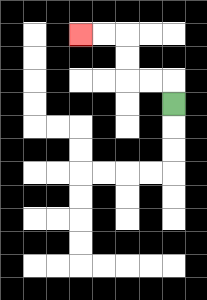{'start': '[7, 4]', 'end': '[3, 1]', 'path_directions': 'U,L,L,U,U,L,L', 'path_coordinates': '[[7, 4], [7, 3], [6, 3], [5, 3], [5, 2], [5, 1], [4, 1], [3, 1]]'}